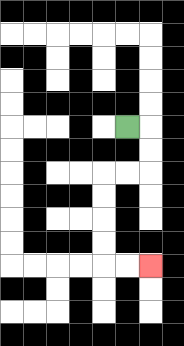{'start': '[5, 5]', 'end': '[6, 11]', 'path_directions': 'R,D,D,L,L,D,D,D,D,R,R', 'path_coordinates': '[[5, 5], [6, 5], [6, 6], [6, 7], [5, 7], [4, 7], [4, 8], [4, 9], [4, 10], [4, 11], [5, 11], [6, 11]]'}